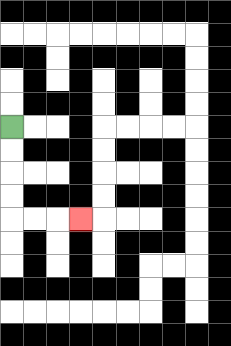{'start': '[0, 5]', 'end': '[3, 9]', 'path_directions': 'D,D,D,D,R,R,R', 'path_coordinates': '[[0, 5], [0, 6], [0, 7], [0, 8], [0, 9], [1, 9], [2, 9], [3, 9]]'}